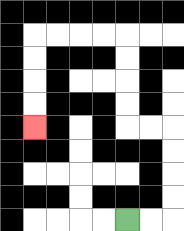{'start': '[5, 9]', 'end': '[1, 5]', 'path_directions': 'R,R,U,U,U,U,L,L,U,U,U,U,L,L,L,L,D,D,D,D', 'path_coordinates': '[[5, 9], [6, 9], [7, 9], [7, 8], [7, 7], [7, 6], [7, 5], [6, 5], [5, 5], [5, 4], [5, 3], [5, 2], [5, 1], [4, 1], [3, 1], [2, 1], [1, 1], [1, 2], [1, 3], [1, 4], [1, 5]]'}